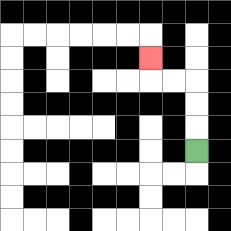{'start': '[8, 6]', 'end': '[6, 2]', 'path_directions': 'U,U,U,L,L,U', 'path_coordinates': '[[8, 6], [8, 5], [8, 4], [8, 3], [7, 3], [6, 3], [6, 2]]'}